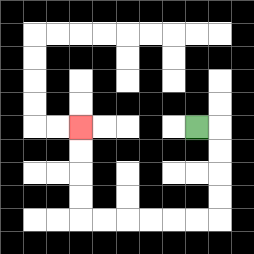{'start': '[8, 5]', 'end': '[3, 5]', 'path_directions': 'R,D,D,D,D,L,L,L,L,L,L,U,U,U,U', 'path_coordinates': '[[8, 5], [9, 5], [9, 6], [9, 7], [9, 8], [9, 9], [8, 9], [7, 9], [6, 9], [5, 9], [4, 9], [3, 9], [3, 8], [3, 7], [3, 6], [3, 5]]'}